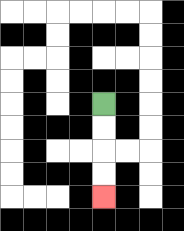{'start': '[4, 4]', 'end': '[4, 8]', 'path_directions': 'D,D,D,D', 'path_coordinates': '[[4, 4], [4, 5], [4, 6], [4, 7], [4, 8]]'}